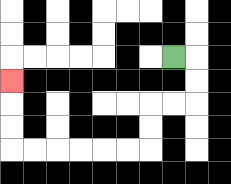{'start': '[7, 2]', 'end': '[0, 3]', 'path_directions': 'R,D,D,L,L,D,D,L,L,L,L,L,L,U,U,U', 'path_coordinates': '[[7, 2], [8, 2], [8, 3], [8, 4], [7, 4], [6, 4], [6, 5], [6, 6], [5, 6], [4, 6], [3, 6], [2, 6], [1, 6], [0, 6], [0, 5], [0, 4], [0, 3]]'}